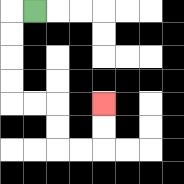{'start': '[1, 0]', 'end': '[4, 4]', 'path_directions': 'L,D,D,D,D,R,R,D,D,R,R,U,U', 'path_coordinates': '[[1, 0], [0, 0], [0, 1], [0, 2], [0, 3], [0, 4], [1, 4], [2, 4], [2, 5], [2, 6], [3, 6], [4, 6], [4, 5], [4, 4]]'}